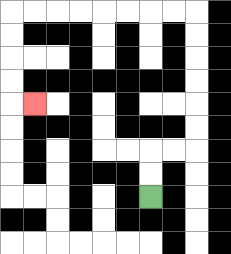{'start': '[6, 8]', 'end': '[1, 4]', 'path_directions': 'U,U,R,R,U,U,U,U,U,U,L,L,L,L,L,L,L,L,D,D,D,D,R', 'path_coordinates': '[[6, 8], [6, 7], [6, 6], [7, 6], [8, 6], [8, 5], [8, 4], [8, 3], [8, 2], [8, 1], [8, 0], [7, 0], [6, 0], [5, 0], [4, 0], [3, 0], [2, 0], [1, 0], [0, 0], [0, 1], [0, 2], [0, 3], [0, 4], [1, 4]]'}